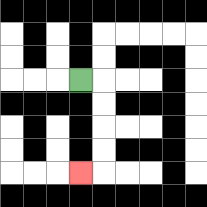{'start': '[3, 3]', 'end': '[3, 7]', 'path_directions': 'R,D,D,D,D,L', 'path_coordinates': '[[3, 3], [4, 3], [4, 4], [4, 5], [4, 6], [4, 7], [3, 7]]'}